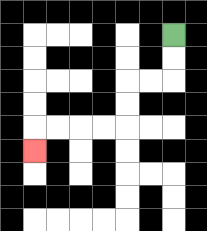{'start': '[7, 1]', 'end': '[1, 6]', 'path_directions': 'D,D,L,L,D,D,L,L,L,L,D', 'path_coordinates': '[[7, 1], [7, 2], [7, 3], [6, 3], [5, 3], [5, 4], [5, 5], [4, 5], [3, 5], [2, 5], [1, 5], [1, 6]]'}